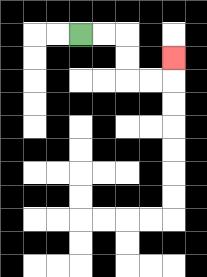{'start': '[3, 1]', 'end': '[7, 2]', 'path_directions': 'R,R,D,D,R,R,U', 'path_coordinates': '[[3, 1], [4, 1], [5, 1], [5, 2], [5, 3], [6, 3], [7, 3], [7, 2]]'}